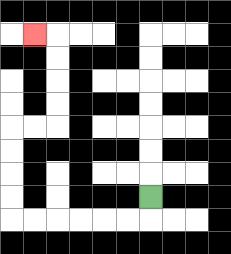{'start': '[6, 8]', 'end': '[1, 1]', 'path_directions': 'D,L,L,L,L,L,L,U,U,U,U,R,R,U,U,U,U,L', 'path_coordinates': '[[6, 8], [6, 9], [5, 9], [4, 9], [3, 9], [2, 9], [1, 9], [0, 9], [0, 8], [0, 7], [0, 6], [0, 5], [1, 5], [2, 5], [2, 4], [2, 3], [2, 2], [2, 1], [1, 1]]'}